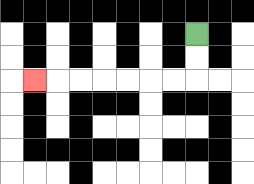{'start': '[8, 1]', 'end': '[1, 3]', 'path_directions': 'D,D,L,L,L,L,L,L,L', 'path_coordinates': '[[8, 1], [8, 2], [8, 3], [7, 3], [6, 3], [5, 3], [4, 3], [3, 3], [2, 3], [1, 3]]'}